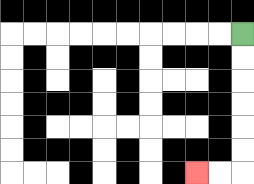{'start': '[10, 1]', 'end': '[8, 7]', 'path_directions': 'D,D,D,D,D,D,L,L', 'path_coordinates': '[[10, 1], [10, 2], [10, 3], [10, 4], [10, 5], [10, 6], [10, 7], [9, 7], [8, 7]]'}